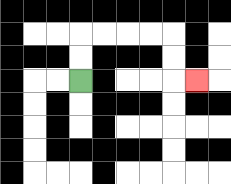{'start': '[3, 3]', 'end': '[8, 3]', 'path_directions': 'U,U,R,R,R,R,D,D,R', 'path_coordinates': '[[3, 3], [3, 2], [3, 1], [4, 1], [5, 1], [6, 1], [7, 1], [7, 2], [7, 3], [8, 3]]'}